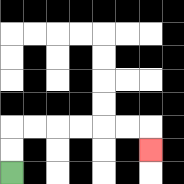{'start': '[0, 7]', 'end': '[6, 6]', 'path_directions': 'U,U,R,R,R,R,R,R,D', 'path_coordinates': '[[0, 7], [0, 6], [0, 5], [1, 5], [2, 5], [3, 5], [4, 5], [5, 5], [6, 5], [6, 6]]'}